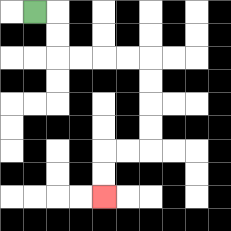{'start': '[1, 0]', 'end': '[4, 8]', 'path_directions': 'R,D,D,R,R,R,R,D,D,D,D,L,L,D,D', 'path_coordinates': '[[1, 0], [2, 0], [2, 1], [2, 2], [3, 2], [4, 2], [5, 2], [6, 2], [6, 3], [6, 4], [6, 5], [6, 6], [5, 6], [4, 6], [4, 7], [4, 8]]'}